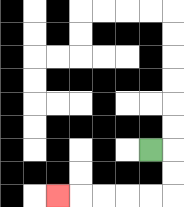{'start': '[6, 6]', 'end': '[2, 8]', 'path_directions': 'R,D,D,L,L,L,L,L', 'path_coordinates': '[[6, 6], [7, 6], [7, 7], [7, 8], [6, 8], [5, 8], [4, 8], [3, 8], [2, 8]]'}